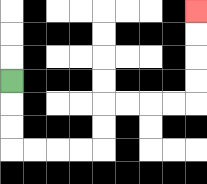{'start': '[0, 3]', 'end': '[8, 0]', 'path_directions': 'D,D,D,R,R,R,R,U,U,R,R,R,R,U,U,U,U', 'path_coordinates': '[[0, 3], [0, 4], [0, 5], [0, 6], [1, 6], [2, 6], [3, 6], [4, 6], [4, 5], [4, 4], [5, 4], [6, 4], [7, 4], [8, 4], [8, 3], [8, 2], [8, 1], [8, 0]]'}